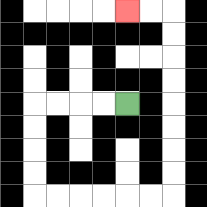{'start': '[5, 4]', 'end': '[5, 0]', 'path_directions': 'L,L,L,L,D,D,D,D,R,R,R,R,R,R,U,U,U,U,U,U,U,U,L,L', 'path_coordinates': '[[5, 4], [4, 4], [3, 4], [2, 4], [1, 4], [1, 5], [1, 6], [1, 7], [1, 8], [2, 8], [3, 8], [4, 8], [5, 8], [6, 8], [7, 8], [7, 7], [7, 6], [7, 5], [7, 4], [7, 3], [7, 2], [7, 1], [7, 0], [6, 0], [5, 0]]'}